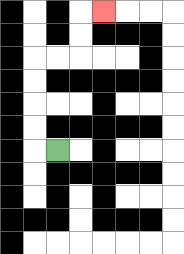{'start': '[2, 6]', 'end': '[4, 0]', 'path_directions': 'L,U,U,U,U,R,R,U,U,R', 'path_coordinates': '[[2, 6], [1, 6], [1, 5], [1, 4], [1, 3], [1, 2], [2, 2], [3, 2], [3, 1], [3, 0], [4, 0]]'}